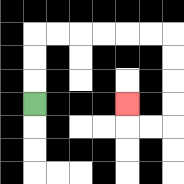{'start': '[1, 4]', 'end': '[5, 4]', 'path_directions': 'U,U,U,R,R,R,R,R,R,D,D,D,D,L,L,U', 'path_coordinates': '[[1, 4], [1, 3], [1, 2], [1, 1], [2, 1], [3, 1], [4, 1], [5, 1], [6, 1], [7, 1], [7, 2], [7, 3], [7, 4], [7, 5], [6, 5], [5, 5], [5, 4]]'}